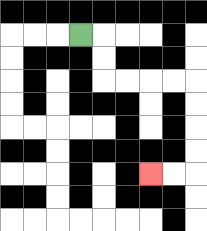{'start': '[3, 1]', 'end': '[6, 7]', 'path_directions': 'R,D,D,R,R,R,R,D,D,D,D,L,L', 'path_coordinates': '[[3, 1], [4, 1], [4, 2], [4, 3], [5, 3], [6, 3], [7, 3], [8, 3], [8, 4], [8, 5], [8, 6], [8, 7], [7, 7], [6, 7]]'}